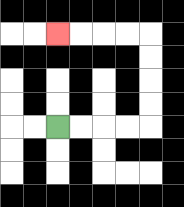{'start': '[2, 5]', 'end': '[2, 1]', 'path_directions': 'R,R,R,R,U,U,U,U,L,L,L,L', 'path_coordinates': '[[2, 5], [3, 5], [4, 5], [5, 5], [6, 5], [6, 4], [6, 3], [6, 2], [6, 1], [5, 1], [4, 1], [3, 1], [2, 1]]'}